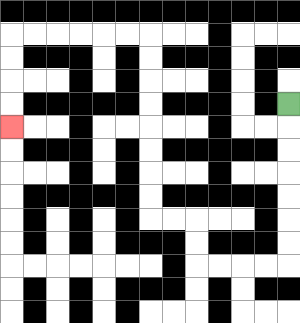{'start': '[12, 4]', 'end': '[0, 5]', 'path_directions': 'D,D,D,D,D,D,D,L,L,L,L,U,U,L,L,U,U,U,U,U,U,U,U,L,L,L,L,L,L,D,D,D,D', 'path_coordinates': '[[12, 4], [12, 5], [12, 6], [12, 7], [12, 8], [12, 9], [12, 10], [12, 11], [11, 11], [10, 11], [9, 11], [8, 11], [8, 10], [8, 9], [7, 9], [6, 9], [6, 8], [6, 7], [6, 6], [6, 5], [6, 4], [6, 3], [6, 2], [6, 1], [5, 1], [4, 1], [3, 1], [2, 1], [1, 1], [0, 1], [0, 2], [0, 3], [0, 4], [0, 5]]'}